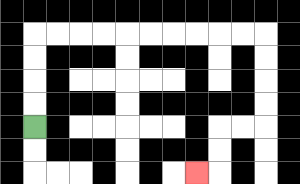{'start': '[1, 5]', 'end': '[8, 7]', 'path_directions': 'U,U,U,U,R,R,R,R,R,R,R,R,R,R,D,D,D,D,L,L,D,D,L', 'path_coordinates': '[[1, 5], [1, 4], [1, 3], [1, 2], [1, 1], [2, 1], [3, 1], [4, 1], [5, 1], [6, 1], [7, 1], [8, 1], [9, 1], [10, 1], [11, 1], [11, 2], [11, 3], [11, 4], [11, 5], [10, 5], [9, 5], [9, 6], [9, 7], [8, 7]]'}